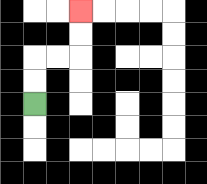{'start': '[1, 4]', 'end': '[3, 0]', 'path_directions': 'U,U,R,R,U,U', 'path_coordinates': '[[1, 4], [1, 3], [1, 2], [2, 2], [3, 2], [3, 1], [3, 0]]'}